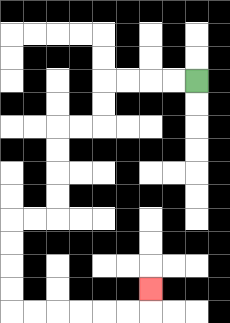{'start': '[8, 3]', 'end': '[6, 12]', 'path_directions': 'L,L,L,L,D,D,L,L,D,D,D,D,L,L,D,D,D,D,R,R,R,R,R,R,U', 'path_coordinates': '[[8, 3], [7, 3], [6, 3], [5, 3], [4, 3], [4, 4], [4, 5], [3, 5], [2, 5], [2, 6], [2, 7], [2, 8], [2, 9], [1, 9], [0, 9], [0, 10], [0, 11], [0, 12], [0, 13], [1, 13], [2, 13], [3, 13], [4, 13], [5, 13], [6, 13], [6, 12]]'}